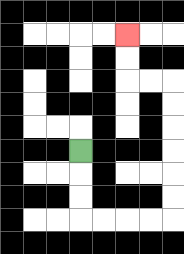{'start': '[3, 6]', 'end': '[5, 1]', 'path_directions': 'D,D,D,R,R,R,R,U,U,U,U,U,U,L,L,U,U', 'path_coordinates': '[[3, 6], [3, 7], [3, 8], [3, 9], [4, 9], [5, 9], [6, 9], [7, 9], [7, 8], [7, 7], [7, 6], [7, 5], [7, 4], [7, 3], [6, 3], [5, 3], [5, 2], [5, 1]]'}